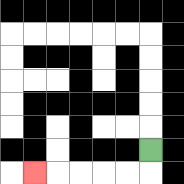{'start': '[6, 6]', 'end': '[1, 7]', 'path_directions': 'D,L,L,L,L,L', 'path_coordinates': '[[6, 6], [6, 7], [5, 7], [4, 7], [3, 7], [2, 7], [1, 7]]'}